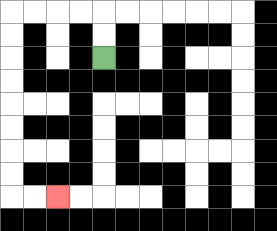{'start': '[4, 2]', 'end': '[2, 8]', 'path_directions': 'U,U,L,L,L,L,D,D,D,D,D,D,D,D,R,R', 'path_coordinates': '[[4, 2], [4, 1], [4, 0], [3, 0], [2, 0], [1, 0], [0, 0], [0, 1], [0, 2], [0, 3], [0, 4], [0, 5], [0, 6], [0, 7], [0, 8], [1, 8], [2, 8]]'}